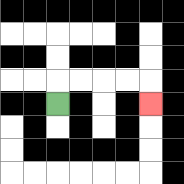{'start': '[2, 4]', 'end': '[6, 4]', 'path_directions': 'U,R,R,R,R,D', 'path_coordinates': '[[2, 4], [2, 3], [3, 3], [4, 3], [5, 3], [6, 3], [6, 4]]'}